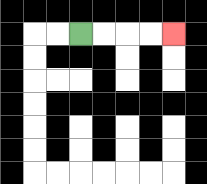{'start': '[3, 1]', 'end': '[7, 1]', 'path_directions': 'R,R,R,R', 'path_coordinates': '[[3, 1], [4, 1], [5, 1], [6, 1], [7, 1]]'}